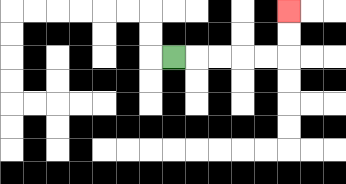{'start': '[7, 2]', 'end': '[12, 0]', 'path_directions': 'R,R,R,R,R,U,U', 'path_coordinates': '[[7, 2], [8, 2], [9, 2], [10, 2], [11, 2], [12, 2], [12, 1], [12, 0]]'}